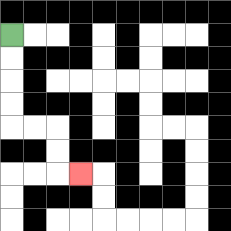{'start': '[0, 1]', 'end': '[3, 7]', 'path_directions': 'D,D,D,D,R,R,D,D,R', 'path_coordinates': '[[0, 1], [0, 2], [0, 3], [0, 4], [0, 5], [1, 5], [2, 5], [2, 6], [2, 7], [3, 7]]'}